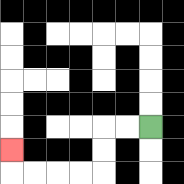{'start': '[6, 5]', 'end': '[0, 6]', 'path_directions': 'L,L,D,D,L,L,L,L,U', 'path_coordinates': '[[6, 5], [5, 5], [4, 5], [4, 6], [4, 7], [3, 7], [2, 7], [1, 7], [0, 7], [0, 6]]'}